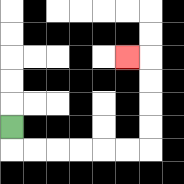{'start': '[0, 5]', 'end': '[5, 2]', 'path_directions': 'D,R,R,R,R,R,R,U,U,U,U,L', 'path_coordinates': '[[0, 5], [0, 6], [1, 6], [2, 6], [3, 6], [4, 6], [5, 6], [6, 6], [6, 5], [6, 4], [6, 3], [6, 2], [5, 2]]'}